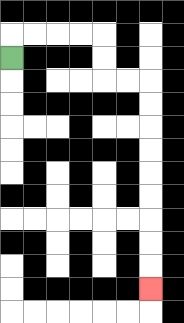{'start': '[0, 2]', 'end': '[6, 12]', 'path_directions': 'U,R,R,R,R,D,D,R,R,D,D,D,D,D,D,D,D,D', 'path_coordinates': '[[0, 2], [0, 1], [1, 1], [2, 1], [3, 1], [4, 1], [4, 2], [4, 3], [5, 3], [6, 3], [6, 4], [6, 5], [6, 6], [6, 7], [6, 8], [6, 9], [6, 10], [6, 11], [6, 12]]'}